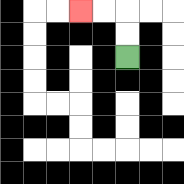{'start': '[5, 2]', 'end': '[3, 0]', 'path_directions': 'U,U,L,L', 'path_coordinates': '[[5, 2], [5, 1], [5, 0], [4, 0], [3, 0]]'}